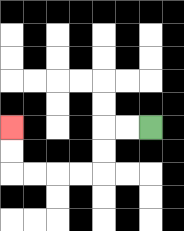{'start': '[6, 5]', 'end': '[0, 5]', 'path_directions': 'L,L,D,D,L,L,L,L,U,U', 'path_coordinates': '[[6, 5], [5, 5], [4, 5], [4, 6], [4, 7], [3, 7], [2, 7], [1, 7], [0, 7], [0, 6], [0, 5]]'}